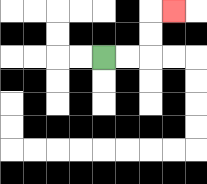{'start': '[4, 2]', 'end': '[7, 0]', 'path_directions': 'R,R,U,U,R', 'path_coordinates': '[[4, 2], [5, 2], [6, 2], [6, 1], [6, 0], [7, 0]]'}